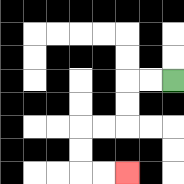{'start': '[7, 3]', 'end': '[5, 7]', 'path_directions': 'L,L,D,D,L,L,D,D,R,R', 'path_coordinates': '[[7, 3], [6, 3], [5, 3], [5, 4], [5, 5], [4, 5], [3, 5], [3, 6], [3, 7], [4, 7], [5, 7]]'}